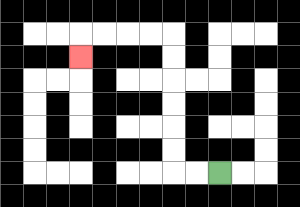{'start': '[9, 7]', 'end': '[3, 2]', 'path_directions': 'L,L,U,U,U,U,U,U,L,L,L,L,D', 'path_coordinates': '[[9, 7], [8, 7], [7, 7], [7, 6], [7, 5], [7, 4], [7, 3], [7, 2], [7, 1], [6, 1], [5, 1], [4, 1], [3, 1], [3, 2]]'}